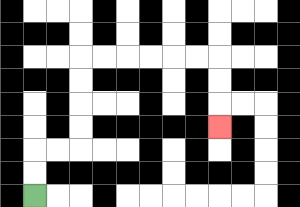{'start': '[1, 8]', 'end': '[9, 5]', 'path_directions': 'U,U,R,R,U,U,U,U,R,R,R,R,R,R,D,D,D', 'path_coordinates': '[[1, 8], [1, 7], [1, 6], [2, 6], [3, 6], [3, 5], [3, 4], [3, 3], [3, 2], [4, 2], [5, 2], [6, 2], [7, 2], [8, 2], [9, 2], [9, 3], [9, 4], [9, 5]]'}